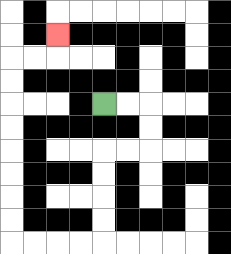{'start': '[4, 4]', 'end': '[2, 1]', 'path_directions': 'R,R,D,D,L,L,D,D,D,D,L,L,L,L,U,U,U,U,U,U,U,U,R,R,U', 'path_coordinates': '[[4, 4], [5, 4], [6, 4], [6, 5], [6, 6], [5, 6], [4, 6], [4, 7], [4, 8], [4, 9], [4, 10], [3, 10], [2, 10], [1, 10], [0, 10], [0, 9], [0, 8], [0, 7], [0, 6], [0, 5], [0, 4], [0, 3], [0, 2], [1, 2], [2, 2], [2, 1]]'}